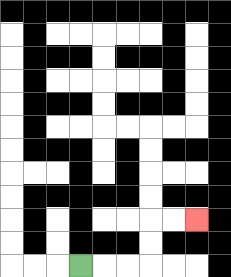{'start': '[3, 11]', 'end': '[8, 9]', 'path_directions': 'R,R,R,U,U,R,R', 'path_coordinates': '[[3, 11], [4, 11], [5, 11], [6, 11], [6, 10], [6, 9], [7, 9], [8, 9]]'}